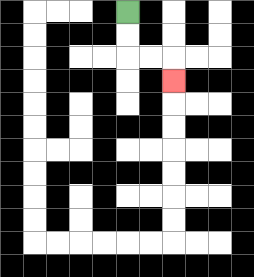{'start': '[5, 0]', 'end': '[7, 3]', 'path_directions': 'D,D,R,R,D', 'path_coordinates': '[[5, 0], [5, 1], [5, 2], [6, 2], [7, 2], [7, 3]]'}